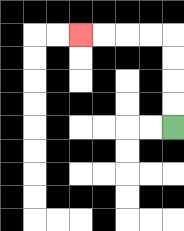{'start': '[7, 5]', 'end': '[3, 1]', 'path_directions': 'U,U,U,U,L,L,L,L', 'path_coordinates': '[[7, 5], [7, 4], [7, 3], [7, 2], [7, 1], [6, 1], [5, 1], [4, 1], [3, 1]]'}